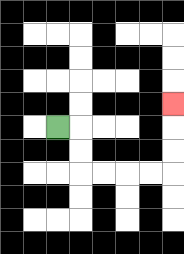{'start': '[2, 5]', 'end': '[7, 4]', 'path_directions': 'R,D,D,R,R,R,R,U,U,U', 'path_coordinates': '[[2, 5], [3, 5], [3, 6], [3, 7], [4, 7], [5, 7], [6, 7], [7, 7], [7, 6], [7, 5], [7, 4]]'}